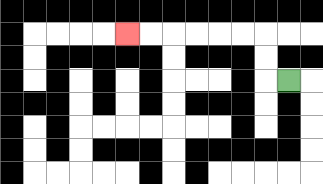{'start': '[12, 3]', 'end': '[5, 1]', 'path_directions': 'L,U,U,L,L,L,L,L,L', 'path_coordinates': '[[12, 3], [11, 3], [11, 2], [11, 1], [10, 1], [9, 1], [8, 1], [7, 1], [6, 1], [5, 1]]'}